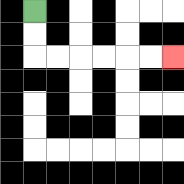{'start': '[1, 0]', 'end': '[7, 2]', 'path_directions': 'D,D,R,R,R,R,R,R', 'path_coordinates': '[[1, 0], [1, 1], [1, 2], [2, 2], [3, 2], [4, 2], [5, 2], [6, 2], [7, 2]]'}